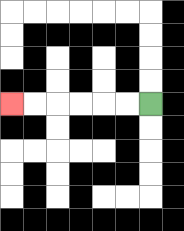{'start': '[6, 4]', 'end': '[0, 4]', 'path_directions': 'L,L,L,L,L,L', 'path_coordinates': '[[6, 4], [5, 4], [4, 4], [3, 4], [2, 4], [1, 4], [0, 4]]'}